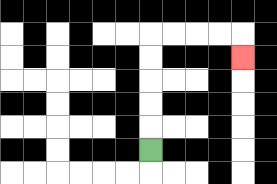{'start': '[6, 6]', 'end': '[10, 2]', 'path_directions': 'U,U,U,U,U,R,R,R,R,D', 'path_coordinates': '[[6, 6], [6, 5], [6, 4], [6, 3], [6, 2], [6, 1], [7, 1], [8, 1], [9, 1], [10, 1], [10, 2]]'}